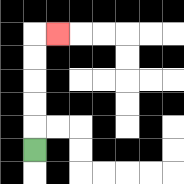{'start': '[1, 6]', 'end': '[2, 1]', 'path_directions': 'U,U,U,U,U,R', 'path_coordinates': '[[1, 6], [1, 5], [1, 4], [1, 3], [1, 2], [1, 1], [2, 1]]'}